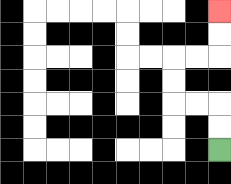{'start': '[9, 6]', 'end': '[9, 0]', 'path_directions': 'U,U,L,L,U,U,R,R,U,U', 'path_coordinates': '[[9, 6], [9, 5], [9, 4], [8, 4], [7, 4], [7, 3], [7, 2], [8, 2], [9, 2], [9, 1], [9, 0]]'}